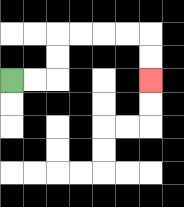{'start': '[0, 3]', 'end': '[6, 3]', 'path_directions': 'R,R,U,U,R,R,R,R,D,D', 'path_coordinates': '[[0, 3], [1, 3], [2, 3], [2, 2], [2, 1], [3, 1], [4, 1], [5, 1], [6, 1], [6, 2], [6, 3]]'}